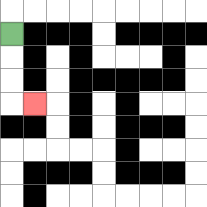{'start': '[0, 1]', 'end': '[1, 4]', 'path_directions': 'D,D,D,R', 'path_coordinates': '[[0, 1], [0, 2], [0, 3], [0, 4], [1, 4]]'}